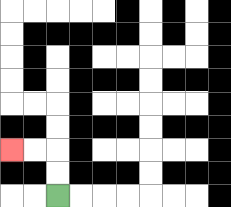{'start': '[2, 8]', 'end': '[0, 6]', 'path_directions': 'U,U,L,L', 'path_coordinates': '[[2, 8], [2, 7], [2, 6], [1, 6], [0, 6]]'}